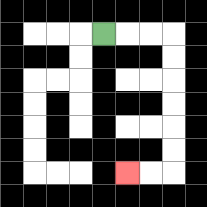{'start': '[4, 1]', 'end': '[5, 7]', 'path_directions': 'R,R,R,D,D,D,D,D,D,L,L', 'path_coordinates': '[[4, 1], [5, 1], [6, 1], [7, 1], [7, 2], [7, 3], [7, 4], [7, 5], [7, 6], [7, 7], [6, 7], [5, 7]]'}